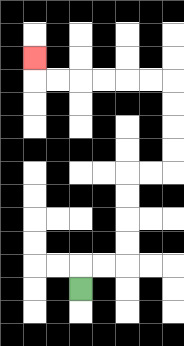{'start': '[3, 12]', 'end': '[1, 2]', 'path_directions': 'U,R,R,U,U,U,U,R,R,U,U,U,U,L,L,L,L,L,L,U', 'path_coordinates': '[[3, 12], [3, 11], [4, 11], [5, 11], [5, 10], [5, 9], [5, 8], [5, 7], [6, 7], [7, 7], [7, 6], [7, 5], [7, 4], [7, 3], [6, 3], [5, 3], [4, 3], [3, 3], [2, 3], [1, 3], [1, 2]]'}